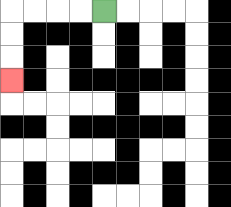{'start': '[4, 0]', 'end': '[0, 3]', 'path_directions': 'L,L,L,L,D,D,D', 'path_coordinates': '[[4, 0], [3, 0], [2, 0], [1, 0], [0, 0], [0, 1], [0, 2], [0, 3]]'}